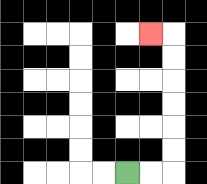{'start': '[5, 7]', 'end': '[6, 1]', 'path_directions': 'R,R,U,U,U,U,U,U,L', 'path_coordinates': '[[5, 7], [6, 7], [7, 7], [7, 6], [7, 5], [7, 4], [7, 3], [7, 2], [7, 1], [6, 1]]'}